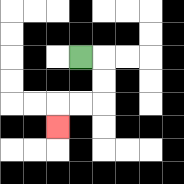{'start': '[3, 2]', 'end': '[2, 5]', 'path_directions': 'R,D,D,L,L,D', 'path_coordinates': '[[3, 2], [4, 2], [4, 3], [4, 4], [3, 4], [2, 4], [2, 5]]'}